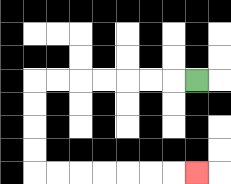{'start': '[8, 3]', 'end': '[8, 7]', 'path_directions': 'L,L,L,L,L,L,L,D,D,D,D,R,R,R,R,R,R,R', 'path_coordinates': '[[8, 3], [7, 3], [6, 3], [5, 3], [4, 3], [3, 3], [2, 3], [1, 3], [1, 4], [1, 5], [1, 6], [1, 7], [2, 7], [3, 7], [4, 7], [5, 7], [6, 7], [7, 7], [8, 7]]'}